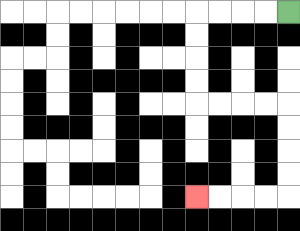{'start': '[12, 0]', 'end': '[8, 8]', 'path_directions': 'L,L,L,L,D,D,D,D,R,R,R,R,D,D,D,D,L,L,L,L', 'path_coordinates': '[[12, 0], [11, 0], [10, 0], [9, 0], [8, 0], [8, 1], [8, 2], [8, 3], [8, 4], [9, 4], [10, 4], [11, 4], [12, 4], [12, 5], [12, 6], [12, 7], [12, 8], [11, 8], [10, 8], [9, 8], [8, 8]]'}